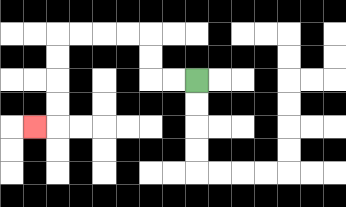{'start': '[8, 3]', 'end': '[1, 5]', 'path_directions': 'L,L,U,U,L,L,L,L,D,D,D,D,L', 'path_coordinates': '[[8, 3], [7, 3], [6, 3], [6, 2], [6, 1], [5, 1], [4, 1], [3, 1], [2, 1], [2, 2], [2, 3], [2, 4], [2, 5], [1, 5]]'}